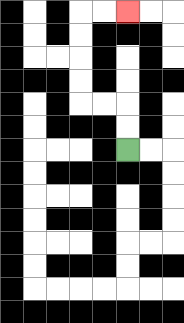{'start': '[5, 6]', 'end': '[5, 0]', 'path_directions': 'U,U,L,L,U,U,U,U,R,R', 'path_coordinates': '[[5, 6], [5, 5], [5, 4], [4, 4], [3, 4], [3, 3], [3, 2], [3, 1], [3, 0], [4, 0], [5, 0]]'}